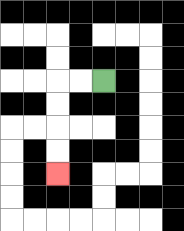{'start': '[4, 3]', 'end': '[2, 7]', 'path_directions': 'L,L,D,D,D,D', 'path_coordinates': '[[4, 3], [3, 3], [2, 3], [2, 4], [2, 5], [2, 6], [2, 7]]'}